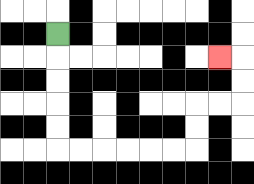{'start': '[2, 1]', 'end': '[9, 2]', 'path_directions': 'D,D,D,D,D,R,R,R,R,R,R,U,U,R,R,U,U,L', 'path_coordinates': '[[2, 1], [2, 2], [2, 3], [2, 4], [2, 5], [2, 6], [3, 6], [4, 6], [5, 6], [6, 6], [7, 6], [8, 6], [8, 5], [8, 4], [9, 4], [10, 4], [10, 3], [10, 2], [9, 2]]'}